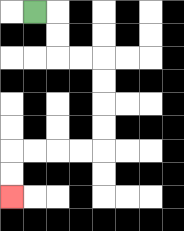{'start': '[1, 0]', 'end': '[0, 8]', 'path_directions': 'R,D,D,R,R,D,D,D,D,L,L,L,L,D,D', 'path_coordinates': '[[1, 0], [2, 0], [2, 1], [2, 2], [3, 2], [4, 2], [4, 3], [4, 4], [4, 5], [4, 6], [3, 6], [2, 6], [1, 6], [0, 6], [0, 7], [0, 8]]'}